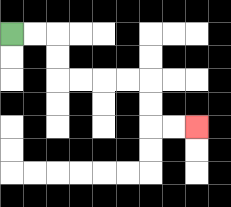{'start': '[0, 1]', 'end': '[8, 5]', 'path_directions': 'R,R,D,D,R,R,R,R,D,D,R,R', 'path_coordinates': '[[0, 1], [1, 1], [2, 1], [2, 2], [2, 3], [3, 3], [4, 3], [5, 3], [6, 3], [6, 4], [6, 5], [7, 5], [8, 5]]'}